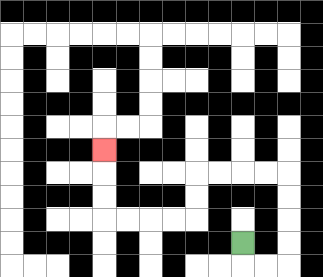{'start': '[10, 10]', 'end': '[4, 6]', 'path_directions': 'D,R,R,U,U,U,U,L,L,L,L,D,D,L,L,L,L,U,U,U', 'path_coordinates': '[[10, 10], [10, 11], [11, 11], [12, 11], [12, 10], [12, 9], [12, 8], [12, 7], [11, 7], [10, 7], [9, 7], [8, 7], [8, 8], [8, 9], [7, 9], [6, 9], [5, 9], [4, 9], [4, 8], [4, 7], [4, 6]]'}